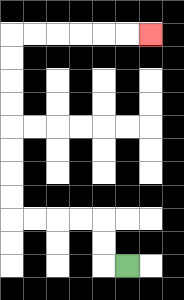{'start': '[5, 11]', 'end': '[6, 1]', 'path_directions': 'L,U,U,L,L,L,L,U,U,U,U,U,U,U,U,R,R,R,R,R,R', 'path_coordinates': '[[5, 11], [4, 11], [4, 10], [4, 9], [3, 9], [2, 9], [1, 9], [0, 9], [0, 8], [0, 7], [0, 6], [0, 5], [0, 4], [0, 3], [0, 2], [0, 1], [1, 1], [2, 1], [3, 1], [4, 1], [5, 1], [6, 1]]'}